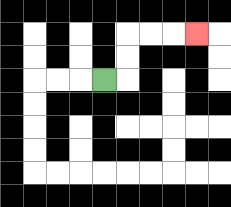{'start': '[4, 3]', 'end': '[8, 1]', 'path_directions': 'R,U,U,R,R,R', 'path_coordinates': '[[4, 3], [5, 3], [5, 2], [5, 1], [6, 1], [7, 1], [8, 1]]'}